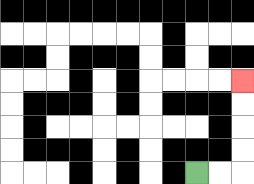{'start': '[8, 7]', 'end': '[10, 3]', 'path_directions': 'R,R,U,U,U,U', 'path_coordinates': '[[8, 7], [9, 7], [10, 7], [10, 6], [10, 5], [10, 4], [10, 3]]'}